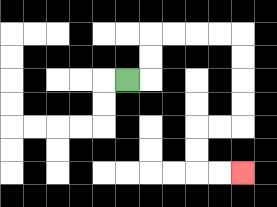{'start': '[5, 3]', 'end': '[10, 7]', 'path_directions': 'R,U,U,R,R,R,R,D,D,D,D,L,L,D,D,R,R', 'path_coordinates': '[[5, 3], [6, 3], [6, 2], [6, 1], [7, 1], [8, 1], [9, 1], [10, 1], [10, 2], [10, 3], [10, 4], [10, 5], [9, 5], [8, 5], [8, 6], [8, 7], [9, 7], [10, 7]]'}